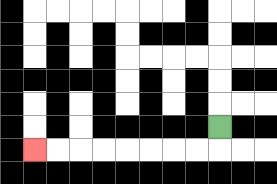{'start': '[9, 5]', 'end': '[1, 6]', 'path_directions': 'D,L,L,L,L,L,L,L,L', 'path_coordinates': '[[9, 5], [9, 6], [8, 6], [7, 6], [6, 6], [5, 6], [4, 6], [3, 6], [2, 6], [1, 6]]'}